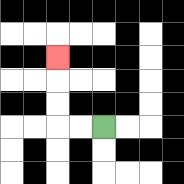{'start': '[4, 5]', 'end': '[2, 2]', 'path_directions': 'L,L,U,U,U', 'path_coordinates': '[[4, 5], [3, 5], [2, 5], [2, 4], [2, 3], [2, 2]]'}